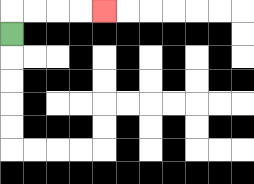{'start': '[0, 1]', 'end': '[4, 0]', 'path_directions': 'U,R,R,R,R', 'path_coordinates': '[[0, 1], [0, 0], [1, 0], [2, 0], [3, 0], [4, 0]]'}